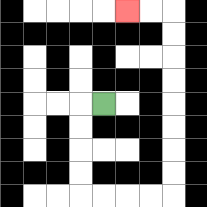{'start': '[4, 4]', 'end': '[5, 0]', 'path_directions': 'L,D,D,D,D,R,R,R,R,U,U,U,U,U,U,U,U,L,L', 'path_coordinates': '[[4, 4], [3, 4], [3, 5], [3, 6], [3, 7], [3, 8], [4, 8], [5, 8], [6, 8], [7, 8], [7, 7], [7, 6], [7, 5], [7, 4], [7, 3], [7, 2], [7, 1], [7, 0], [6, 0], [5, 0]]'}